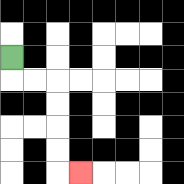{'start': '[0, 2]', 'end': '[3, 7]', 'path_directions': 'D,R,R,D,D,D,D,R', 'path_coordinates': '[[0, 2], [0, 3], [1, 3], [2, 3], [2, 4], [2, 5], [2, 6], [2, 7], [3, 7]]'}